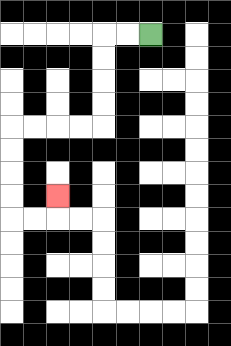{'start': '[6, 1]', 'end': '[2, 8]', 'path_directions': 'L,L,D,D,D,D,L,L,L,L,D,D,D,D,R,R,U', 'path_coordinates': '[[6, 1], [5, 1], [4, 1], [4, 2], [4, 3], [4, 4], [4, 5], [3, 5], [2, 5], [1, 5], [0, 5], [0, 6], [0, 7], [0, 8], [0, 9], [1, 9], [2, 9], [2, 8]]'}